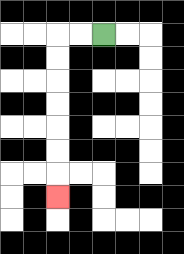{'start': '[4, 1]', 'end': '[2, 8]', 'path_directions': 'L,L,D,D,D,D,D,D,D', 'path_coordinates': '[[4, 1], [3, 1], [2, 1], [2, 2], [2, 3], [2, 4], [2, 5], [2, 6], [2, 7], [2, 8]]'}